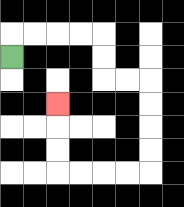{'start': '[0, 2]', 'end': '[2, 4]', 'path_directions': 'U,R,R,R,R,D,D,R,R,D,D,D,D,L,L,L,L,U,U,U', 'path_coordinates': '[[0, 2], [0, 1], [1, 1], [2, 1], [3, 1], [4, 1], [4, 2], [4, 3], [5, 3], [6, 3], [6, 4], [6, 5], [6, 6], [6, 7], [5, 7], [4, 7], [3, 7], [2, 7], [2, 6], [2, 5], [2, 4]]'}